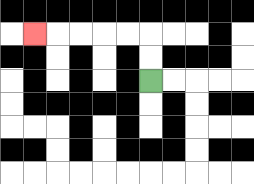{'start': '[6, 3]', 'end': '[1, 1]', 'path_directions': 'U,U,L,L,L,L,L', 'path_coordinates': '[[6, 3], [6, 2], [6, 1], [5, 1], [4, 1], [3, 1], [2, 1], [1, 1]]'}